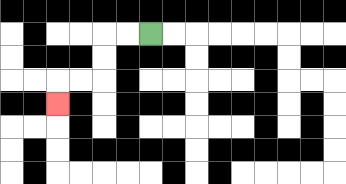{'start': '[6, 1]', 'end': '[2, 4]', 'path_directions': 'L,L,D,D,L,L,D', 'path_coordinates': '[[6, 1], [5, 1], [4, 1], [4, 2], [4, 3], [3, 3], [2, 3], [2, 4]]'}